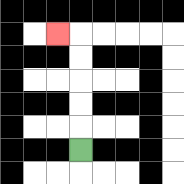{'start': '[3, 6]', 'end': '[2, 1]', 'path_directions': 'U,U,U,U,U,L', 'path_coordinates': '[[3, 6], [3, 5], [3, 4], [3, 3], [3, 2], [3, 1], [2, 1]]'}